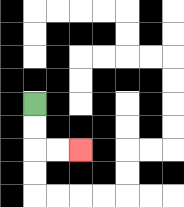{'start': '[1, 4]', 'end': '[3, 6]', 'path_directions': 'D,D,R,R', 'path_coordinates': '[[1, 4], [1, 5], [1, 6], [2, 6], [3, 6]]'}